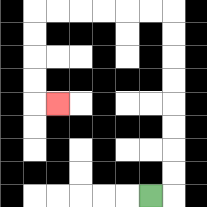{'start': '[6, 8]', 'end': '[2, 4]', 'path_directions': 'R,U,U,U,U,U,U,U,U,L,L,L,L,L,L,D,D,D,D,R', 'path_coordinates': '[[6, 8], [7, 8], [7, 7], [7, 6], [7, 5], [7, 4], [7, 3], [7, 2], [7, 1], [7, 0], [6, 0], [5, 0], [4, 0], [3, 0], [2, 0], [1, 0], [1, 1], [1, 2], [1, 3], [1, 4], [2, 4]]'}